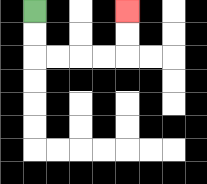{'start': '[1, 0]', 'end': '[5, 0]', 'path_directions': 'D,D,R,R,R,R,U,U', 'path_coordinates': '[[1, 0], [1, 1], [1, 2], [2, 2], [3, 2], [4, 2], [5, 2], [5, 1], [5, 0]]'}